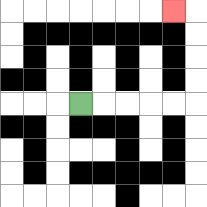{'start': '[3, 4]', 'end': '[7, 0]', 'path_directions': 'R,R,R,R,R,U,U,U,U,L', 'path_coordinates': '[[3, 4], [4, 4], [5, 4], [6, 4], [7, 4], [8, 4], [8, 3], [8, 2], [8, 1], [8, 0], [7, 0]]'}